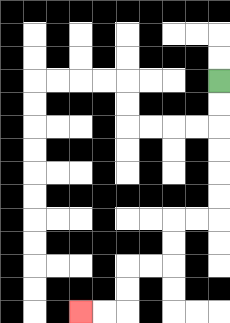{'start': '[9, 3]', 'end': '[3, 13]', 'path_directions': 'D,D,D,D,D,D,L,L,D,D,L,L,D,D,L,L', 'path_coordinates': '[[9, 3], [9, 4], [9, 5], [9, 6], [9, 7], [9, 8], [9, 9], [8, 9], [7, 9], [7, 10], [7, 11], [6, 11], [5, 11], [5, 12], [5, 13], [4, 13], [3, 13]]'}